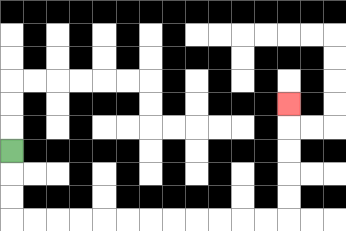{'start': '[0, 6]', 'end': '[12, 4]', 'path_directions': 'D,D,D,R,R,R,R,R,R,R,R,R,R,R,R,U,U,U,U,U', 'path_coordinates': '[[0, 6], [0, 7], [0, 8], [0, 9], [1, 9], [2, 9], [3, 9], [4, 9], [5, 9], [6, 9], [7, 9], [8, 9], [9, 9], [10, 9], [11, 9], [12, 9], [12, 8], [12, 7], [12, 6], [12, 5], [12, 4]]'}